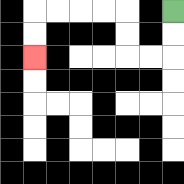{'start': '[7, 0]', 'end': '[1, 2]', 'path_directions': 'D,D,L,L,U,U,L,L,L,L,D,D', 'path_coordinates': '[[7, 0], [7, 1], [7, 2], [6, 2], [5, 2], [5, 1], [5, 0], [4, 0], [3, 0], [2, 0], [1, 0], [1, 1], [1, 2]]'}